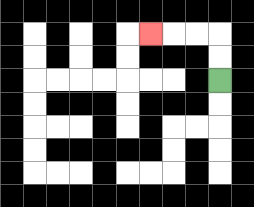{'start': '[9, 3]', 'end': '[6, 1]', 'path_directions': 'U,U,L,L,L', 'path_coordinates': '[[9, 3], [9, 2], [9, 1], [8, 1], [7, 1], [6, 1]]'}